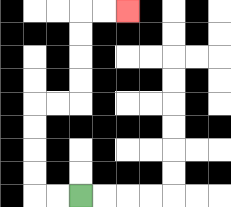{'start': '[3, 8]', 'end': '[5, 0]', 'path_directions': 'L,L,U,U,U,U,R,R,U,U,U,U,R,R', 'path_coordinates': '[[3, 8], [2, 8], [1, 8], [1, 7], [1, 6], [1, 5], [1, 4], [2, 4], [3, 4], [3, 3], [3, 2], [3, 1], [3, 0], [4, 0], [5, 0]]'}